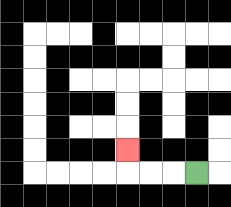{'start': '[8, 7]', 'end': '[5, 6]', 'path_directions': 'L,L,L,U', 'path_coordinates': '[[8, 7], [7, 7], [6, 7], [5, 7], [5, 6]]'}